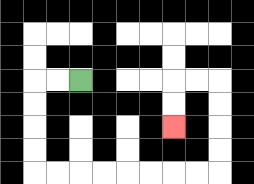{'start': '[3, 3]', 'end': '[7, 5]', 'path_directions': 'L,L,D,D,D,D,R,R,R,R,R,R,R,R,U,U,U,U,L,L,D,D', 'path_coordinates': '[[3, 3], [2, 3], [1, 3], [1, 4], [1, 5], [1, 6], [1, 7], [2, 7], [3, 7], [4, 7], [5, 7], [6, 7], [7, 7], [8, 7], [9, 7], [9, 6], [9, 5], [9, 4], [9, 3], [8, 3], [7, 3], [7, 4], [7, 5]]'}